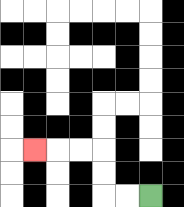{'start': '[6, 8]', 'end': '[1, 6]', 'path_directions': 'L,L,U,U,L,L,L', 'path_coordinates': '[[6, 8], [5, 8], [4, 8], [4, 7], [4, 6], [3, 6], [2, 6], [1, 6]]'}